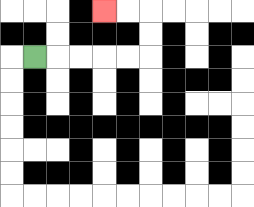{'start': '[1, 2]', 'end': '[4, 0]', 'path_directions': 'R,R,R,R,R,U,U,L,L', 'path_coordinates': '[[1, 2], [2, 2], [3, 2], [4, 2], [5, 2], [6, 2], [6, 1], [6, 0], [5, 0], [4, 0]]'}